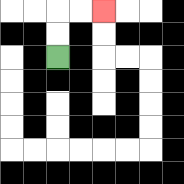{'start': '[2, 2]', 'end': '[4, 0]', 'path_directions': 'U,U,R,R', 'path_coordinates': '[[2, 2], [2, 1], [2, 0], [3, 0], [4, 0]]'}